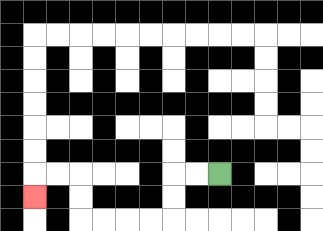{'start': '[9, 7]', 'end': '[1, 8]', 'path_directions': 'L,L,D,D,L,L,L,L,U,U,L,L,D', 'path_coordinates': '[[9, 7], [8, 7], [7, 7], [7, 8], [7, 9], [6, 9], [5, 9], [4, 9], [3, 9], [3, 8], [3, 7], [2, 7], [1, 7], [1, 8]]'}